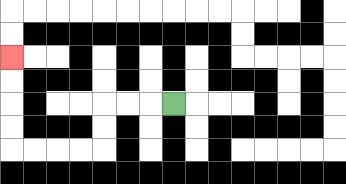{'start': '[7, 4]', 'end': '[0, 2]', 'path_directions': 'L,L,L,D,D,L,L,L,L,U,U,U,U', 'path_coordinates': '[[7, 4], [6, 4], [5, 4], [4, 4], [4, 5], [4, 6], [3, 6], [2, 6], [1, 6], [0, 6], [0, 5], [0, 4], [0, 3], [0, 2]]'}